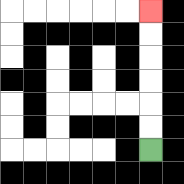{'start': '[6, 6]', 'end': '[6, 0]', 'path_directions': 'U,U,U,U,U,U', 'path_coordinates': '[[6, 6], [6, 5], [6, 4], [6, 3], [6, 2], [6, 1], [6, 0]]'}